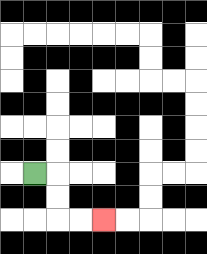{'start': '[1, 7]', 'end': '[4, 9]', 'path_directions': 'R,D,D,R,R', 'path_coordinates': '[[1, 7], [2, 7], [2, 8], [2, 9], [3, 9], [4, 9]]'}